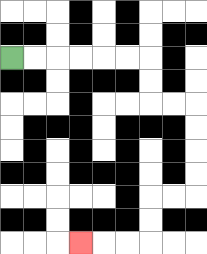{'start': '[0, 2]', 'end': '[3, 10]', 'path_directions': 'R,R,R,R,R,R,D,D,R,R,D,D,D,D,L,L,D,D,L,L,L', 'path_coordinates': '[[0, 2], [1, 2], [2, 2], [3, 2], [4, 2], [5, 2], [6, 2], [6, 3], [6, 4], [7, 4], [8, 4], [8, 5], [8, 6], [8, 7], [8, 8], [7, 8], [6, 8], [6, 9], [6, 10], [5, 10], [4, 10], [3, 10]]'}